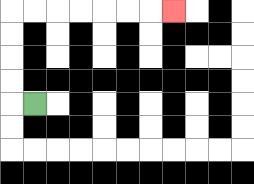{'start': '[1, 4]', 'end': '[7, 0]', 'path_directions': 'L,U,U,U,U,R,R,R,R,R,R,R', 'path_coordinates': '[[1, 4], [0, 4], [0, 3], [0, 2], [0, 1], [0, 0], [1, 0], [2, 0], [3, 0], [4, 0], [5, 0], [6, 0], [7, 0]]'}